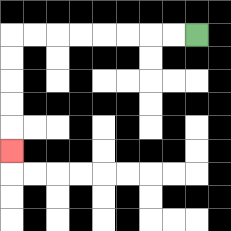{'start': '[8, 1]', 'end': '[0, 6]', 'path_directions': 'L,L,L,L,L,L,L,L,D,D,D,D,D', 'path_coordinates': '[[8, 1], [7, 1], [6, 1], [5, 1], [4, 1], [3, 1], [2, 1], [1, 1], [0, 1], [0, 2], [0, 3], [0, 4], [0, 5], [0, 6]]'}